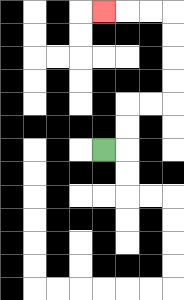{'start': '[4, 6]', 'end': '[4, 0]', 'path_directions': 'R,U,U,R,R,U,U,U,U,L,L,L', 'path_coordinates': '[[4, 6], [5, 6], [5, 5], [5, 4], [6, 4], [7, 4], [7, 3], [7, 2], [7, 1], [7, 0], [6, 0], [5, 0], [4, 0]]'}